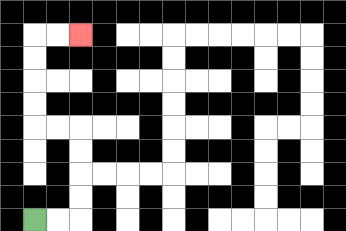{'start': '[1, 9]', 'end': '[3, 1]', 'path_directions': 'R,R,U,U,U,U,L,L,U,U,U,U,R,R', 'path_coordinates': '[[1, 9], [2, 9], [3, 9], [3, 8], [3, 7], [3, 6], [3, 5], [2, 5], [1, 5], [1, 4], [1, 3], [1, 2], [1, 1], [2, 1], [3, 1]]'}